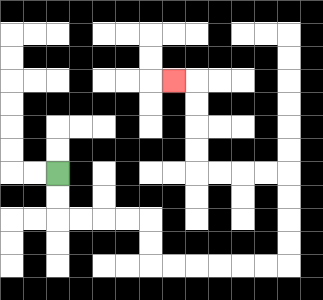{'start': '[2, 7]', 'end': '[7, 3]', 'path_directions': 'D,D,R,R,R,R,D,D,R,R,R,R,R,R,U,U,U,U,L,L,L,L,U,U,U,U,L', 'path_coordinates': '[[2, 7], [2, 8], [2, 9], [3, 9], [4, 9], [5, 9], [6, 9], [6, 10], [6, 11], [7, 11], [8, 11], [9, 11], [10, 11], [11, 11], [12, 11], [12, 10], [12, 9], [12, 8], [12, 7], [11, 7], [10, 7], [9, 7], [8, 7], [8, 6], [8, 5], [8, 4], [8, 3], [7, 3]]'}